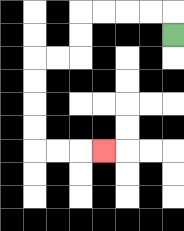{'start': '[7, 1]', 'end': '[4, 6]', 'path_directions': 'U,L,L,L,L,D,D,L,L,D,D,D,D,R,R,R', 'path_coordinates': '[[7, 1], [7, 0], [6, 0], [5, 0], [4, 0], [3, 0], [3, 1], [3, 2], [2, 2], [1, 2], [1, 3], [1, 4], [1, 5], [1, 6], [2, 6], [3, 6], [4, 6]]'}